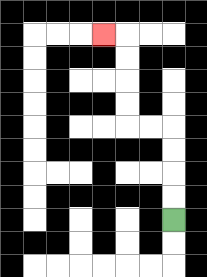{'start': '[7, 9]', 'end': '[4, 1]', 'path_directions': 'U,U,U,U,L,L,U,U,U,U,L', 'path_coordinates': '[[7, 9], [7, 8], [7, 7], [7, 6], [7, 5], [6, 5], [5, 5], [5, 4], [5, 3], [5, 2], [5, 1], [4, 1]]'}